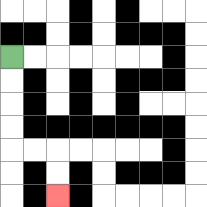{'start': '[0, 2]', 'end': '[2, 8]', 'path_directions': 'D,D,D,D,R,R,D,D', 'path_coordinates': '[[0, 2], [0, 3], [0, 4], [0, 5], [0, 6], [1, 6], [2, 6], [2, 7], [2, 8]]'}